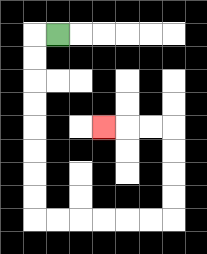{'start': '[2, 1]', 'end': '[4, 5]', 'path_directions': 'L,D,D,D,D,D,D,D,D,R,R,R,R,R,R,U,U,U,U,L,L,L', 'path_coordinates': '[[2, 1], [1, 1], [1, 2], [1, 3], [1, 4], [1, 5], [1, 6], [1, 7], [1, 8], [1, 9], [2, 9], [3, 9], [4, 9], [5, 9], [6, 9], [7, 9], [7, 8], [7, 7], [7, 6], [7, 5], [6, 5], [5, 5], [4, 5]]'}